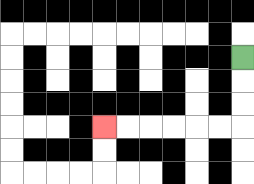{'start': '[10, 2]', 'end': '[4, 5]', 'path_directions': 'D,D,D,L,L,L,L,L,L', 'path_coordinates': '[[10, 2], [10, 3], [10, 4], [10, 5], [9, 5], [8, 5], [7, 5], [6, 5], [5, 5], [4, 5]]'}